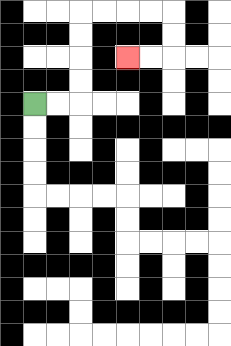{'start': '[1, 4]', 'end': '[5, 2]', 'path_directions': 'R,R,U,U,U,U,R,R,R,R,D,D,L,L', 'path_coordinates': '[[1, 4], [2, 4], [3, 4], [3, 3], [3, 2], [3, 1], [3, 0], [4, 0], [5, 0], [6, 0], [7, 0], [7, 1], [7, 2], [6, 2], [5, 2]]'}